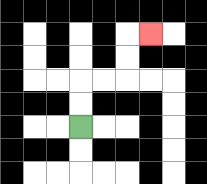{'start': '[3, 5]', 'end': '[6, 1]', 'path_directions': 'U,U,R,R,U,U,R', 'path_coordinates': '[[3, 5], [3, 4], [3, 3], [4, 3], [5, 3], [5, 2], [5, 1], [6, 1]]'}